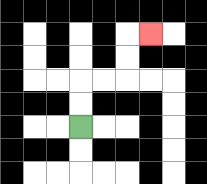{'start': '[3, 5]', 'end': '[6, 1]', 'path_directions': 'U,U,R,R,U,U,R', 'path_coordinates': '[[3, 5], [3, 4], [3, 3], [4, 3], [5, 3], [5, 2], [5, 1], [6, 1]]'}